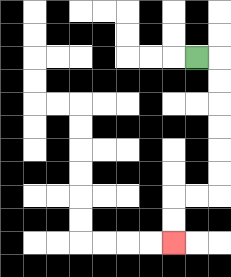{'start': '[8, 2]', 'end': '[7, 10]', 'path_directions': 'R,D,D,D,D,D,D,L,L,D,D', 'path_coordinates': '[[8, 2], [9, 2], [9, 3], [9, 4], [9, 5], [9, 6], [9, 7], [9, 8], [8, 8], [7, 8], [7, 9], [7, 10]]'}